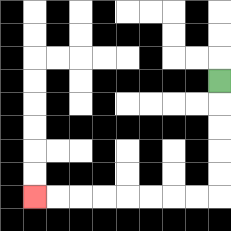{'start': '[9, 3]', 'end': '[1, 8]', 'path_directions': 'D,D,D,D,D,L,L,L,L,L,L,L,L', 'path_coordinates': '[[9, 3], [9, 4], [9, 5], [9, 6], [9, 7], [9, 8], [8, 8], [7, 8], [6, 8], [5, 8], [4, 8], [3, 8], [2, 8], [1, 8]]'}